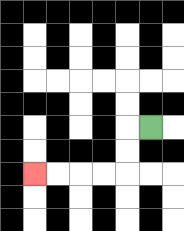{'start': '[6, 5]', 'end': '[1, 7]', 'path_directions': 'L,D,D,L,L,L,L', 'path_coordinates': '[[6, 5], [5, 5], [5, 6], [5, 7], [4, 7], [3, 7], [2, 7], [1, 7]]'}